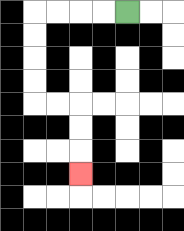{'start': '[5, 0]', 'end': '[3, 7]', 'path_directions': 'L,L,L,L,D,D,D,D,R,R,D,D,D', 'path_coordinates': '[[5, 0], [4, 0], [3, 0], [2, 0], [1, 0], [1, 1], [1, 2], [1, 3], [1, 4], [2, 4], [3, 4], [3, 5], [3, 6], [3, 7]]'}